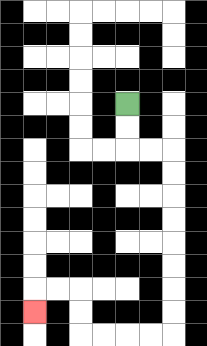{'start': '[5, 4]', 'end': '[1, 13]', 'path_directions': 'D,D,R,R,D,D,D,D,D,D,D,D,L,L,L,L,U,U,L,L,D', 'path_coordinates': '[[5, 4], [5, 5], [5, 6], [6, 6], [7, 6], [7, 7], [7, 8], [7, 9], [7, 10], [7, 11], [7, 12], [7, 13], [7, 14], [6, 14], [5, 14], [4, 14], [3, 14], [3, 13], [3, 12], [2, 12], [1, 12], [1, 13]]'}